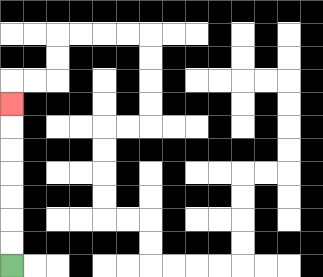{'start': '[0, 11]', 'end': '[0, 4]', 'path_directions': 'U,U,U,U,U,U,U', 'path_coordinates': '[[0, 11], [0, 10], [0, 9], [0, 8], [0, 7], [0, 6], [0, 5], [0, 4]]'}